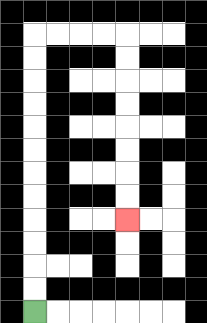{'start': '[1, 13]', 'end': '[5, 9]', 'path_directions': 'U,U,U,U,U,U,U,U,U,U,U,U,R,R,R,R,D,D,D,D,D,D,D,D', 'path_coordinates': '[[1, 13], [1, 12], [1, 11], [1, 10], [1, 9], [1, 8], [1, 7], [1, 6], [1, 5], [1, 4], [1, 3], [1, 2], [1, 1], [2, 1], [3, 1], [4, 1], [5, 1], [5, 2], [5, 3], [5, 4], [5, 5], [5, 6], [5, 7], [5, 8], [5, 9]]'}